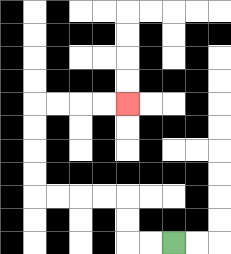{'start': '[7, 10]', 'end': '[5, 4]', 'path_directions': 'L,L,U,U,L,L,L,L,U,U,U,U,R,R,R,R', 'path_coordinates': '[[7, 10], [6, 10], [5, 10], [5, 9], [5, 8], [4, 8], [3, 8], [2, 8], [1, 8], [1, 7], [1, 6], [1, 5], [1, 4], [2, 4], [3, 4], [4, 4], [5, 4]]'}